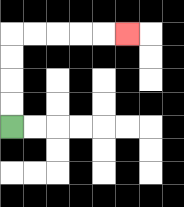{'start': '[0, 5]', 'end': '[5, 1]', 'path_directions': 'U,U,U,U,R,R,R,R,R', 'path_coordinates': '[[0, 5], [0, 4], [0, 3], [0, 2], [0, 1], [1, 1], [2, 1], [3, 1], [4, 1], [5, 1]]'}